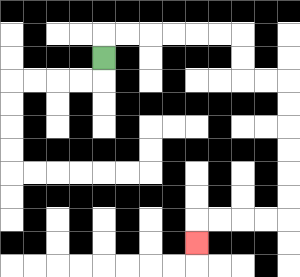{'start': '[4, 2]', 'end': '[8, 10]', 'path_directions': 'U,R,R,R,R,R,R,D,D,R,R,D,D,D,D,D,D,L,L,L,L,D', 'path_coordinates': '[[4, 2], [4, 1], [5, 1], [6, 1], [7, 1], [8, 1], [9, 1], [10, 1], [10, 2], [10, 3], [11, 3], [12, 3], [12, 4], [12, 5], [12, 6], [12, 7], [12, 8], [12, 9], [11, 9], [10, 9], [9, 9], [8, 9], [8, 10]]'}